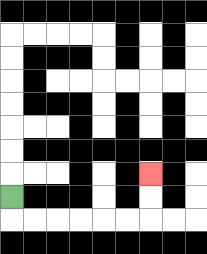{'start': '[0, 8]', 'end': '[6, 7]', 'path_directions': 'D,R,R,R,R,R,R,U,U', 'path_coordinates': '[[0, 8], [0, 9], [1, 9], [2, 9], [3, 9], [4, 9], [5, 9], [6, 9], [6, 8], [6, 7]]'}